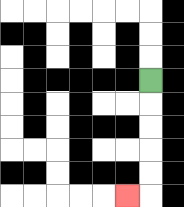{'start': '[6, 3]', 'end': '[5, 8]', 'path_directions': 'D,D,D,D,D,L', 'path_coordinates': '[[6, 3], [6, 4], [6, 5], [6, 6], [6, 7], [6, 8], [5, 8]]'}